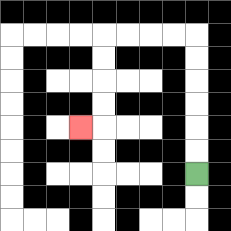{'start': '[8, 7]', 'end': '[3, 5]', 'path_directions': 'U,U,U,U,U,U,L,L,L,L,D,D,D,D,L', 'path_coordinates': '[[8, 7], [8, 6], [8, 5], [8, 4], [8, 3], [8, 2], [8, 1], [7, 1], [6, 1], [5, 1], [4, 1], [4, 2], [4, 3], [4, 4], [4, 5], [3, 5]]'}